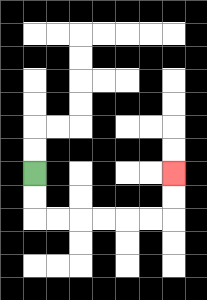{'start': '[1, 7]', 'end': '[7, 7]', 'path_directions': 'D,D,R,R,R,R,R,R,U,U', 'path_coordinates': '[[1, 7], [1, 8], [1, 9], [2, 9], [3, 9], [4, 9], [5, 9], [6, 9], [7, 9], [7, 8], [7, 7]]'}